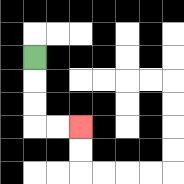{'start': '[1, 2]', 'end': '[3, 5]', 'path_directions': 'D,D,D,R,R', 'path_coordinates': '[[1, 2], [1, 3], [1, 4], [1, 5], [2, 5], [3, 5]]'}